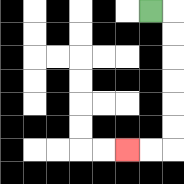{'start': '[6, 0]', 'end': '[5, 6]', 'path_directions': 'R,D,D,D,D,D,D,L,L', 'path_coordinates': '[[6, 0], [7, 0], [7, 1], [7, 2], [7, 3], [7, 4], [7, 5], [7, 6], [6, 6], [5, 6]]'}